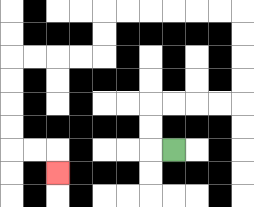{'start': '[7, 6]', 'end': '[2, 7]', 'path_directions': 'L,U,U,R,R,R,R,U,U,U,U,L,L,L,L,L,L,D,D,L,L,L,L,D,D,D,D,R,R,D', 'path_coordinates': '[[7, 6], [6, 6], [6, 5], [6, 4], [7, 4], [8, 4], [9, 4], [10, 4], [10, 3], [10, 2], [10, 1], [10, 0], [9, 0], [8, 0], [7, 0], [6, 0], [5, 0], [4, 0], [4, 1], [4, 2], [3, 2], [2, 2], [1, 2], [0, 2], [0, 3], [0, 4], [0, 5], [0, 6], [1, 6], [2, 6], [2, 7]]'}